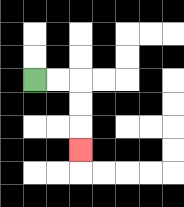{'start': '[1, 3]', 'end': '[3, 6]', 'path_directions': 'R,R,D,D,D', 'path_coordinates': '[[1, 3], [2, 3], [3, 3], [3, 4], [3, 5], [3, 6]]'}